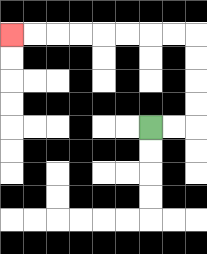{'start': '[6, 5]', 'end': '[0, 1]', 'path_directions': 'R,R,U,U,U,U,L,L,L,L,L,L,L,L', 'path_coordinates': '[[6, 5], [7, 5], [8, 5], [8, 4], [8, 3], [8, 2], [8, 1], [7, 1], [6, 1], [5, 1], [4, 1], [3, 1], [2, 1], [1, 1], [0, 1]]'}